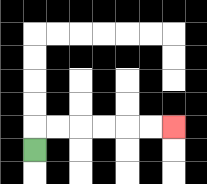{'start': '[1, 6]', 'end': '[7, 5]', 'path_directions': 'U,R,R,R,R,R,R', 'path_coordinates': '[[1, 6], [1, 5], [2, 5], [3, 5], [4, 5], [5, 5], [6, 5], [7, 5]]'}